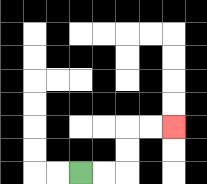{'start': '[3, 7]', 'end': '[7, 5]', 'path_directions': 'R,R,U,U,R,R', 'path_coordinates': '[[3, 7], [4, 7], [5, 7], [5, 6], [5, 5], [6, 5], [7, 5]]'}